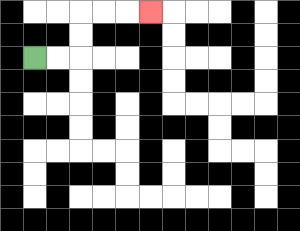{'start': '[1, 2]', 'end': '[6, 0]', 'path_directions': 'R,R,U,U,R,R,R', 'path_coordinates': '[[1, 2], [2, 2], [3, 2], [3, 1], [3, 0], [4, 0], [5, 0], [6, 0]]'}